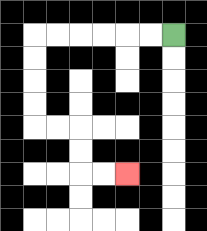{'start': '[7, 1]', 'end': '[5, 7]', 'path_directions': 'L,L,L,L,L,L,D,D,D,D,R,R,D,D,R,R', 'path_coordinates': '[[7, 1], [6, 1], [5, 1], [4, 1], [3, 1], [2, 1], [1, 1], [1, 2], [1, 3], [1, 4], [1, 5], [2, 5], [3, 5], [3, 6], [3, 7], [4, 7], [5, 7]]'}